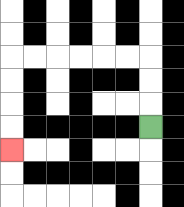{'start': '[6, 5]', 'end': '[0, 6]', 'path_directions': 'U,U,U,L,L,L,L,L,L,D,D,D,D', 'path_coordinates': '[[6, 5], [6, 4], [6, 3], [6, 2], [5, 2], [4, 2], [3, 2], [2, 2], [1, 2], [0, 2], [0, 3], [0, 4], [0, 5], [0, 6]]'}